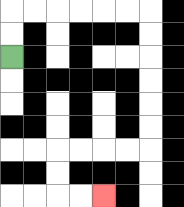{'start': '[0, 2]', 'end': '[4, 8]', 'path_directions': 'U,U,R,R,R,R,R,R,D,D,D,D,D,D,L,L,L,L,D,D,R,R', 'path_coordinates': '[[0, 2], [0, 1], [0, 0], [1, 0], [2, 0], [3, 0], [4, 0], [5, 0], [6, 0], [6, 1], [6, 2], [6, 3], [6, 4], [6, 5], [6, 6], [5, 6], [4, 6], [3, 6], [2, 6], [2, 7], [2, 8], [3, 8], [4, 8]]'}